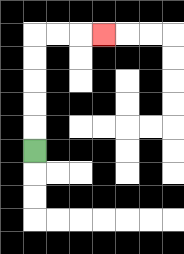{'start': '[1, 6]', 'end': '[4, 1]', 'path_directions': 'U,U,U,U,U,R,R,R', 'path_coordinates': '[[1, 6], [1, 5], [1, 4], [1, 3], [1, 2], [1, 1], [2, 1], [3, 1], [4, 1]]'}